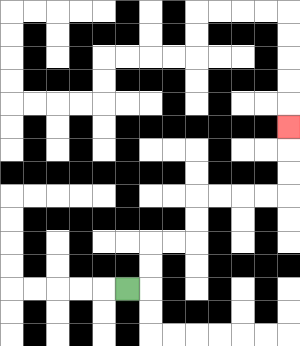{'start': '[5, 12]', 'end': '[12, 5]', 'path_directions': 'R,U,U,R,R,U,U,R,R,R,R,U,U,U', 'path_coordinates': '[[5, 12], [6, 12], [6, 11], [6, 10], [7, 10], [8, 10], [8, 9], [8, 8], [9, 8], [10, 8], [11, 8], [12, 8], [12, 7], [12, 6], [12, 5]]'}